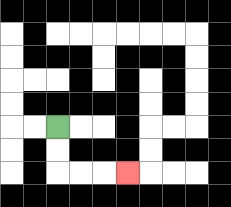{'start': '[2, 5]', 'end': '[5, 7]', 'path_directions': 'D,D,R,R,R', 'path_coordinates': '[[2, 5], [2, 6], [2, 7], [3, 7], [4, 7], [5, 7]]'}